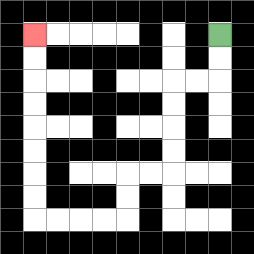{'start': '[9, 1]', 'end': '[1, 1]', 'path_directions': 'D,D,L,L,D,D,D,D,L,L,D,D,L,L,L,L,U,U,U,U,U,U,U,U', 'path_coordinates': '[[9, 1], [9, 2], [9, 3], [8, 3], [7, 3], [7, 4], [7, 5], [7, 6], [7, 7], [6, 7], [5, 7], [5, 8], [5, 9], [4, 9], [3, 9], [2, 9], [1, 9], [1, 8], [1, 7], [1, 6], [1, 5], [1, 4], [1, 3], [1, 2], [1, 1]]'}